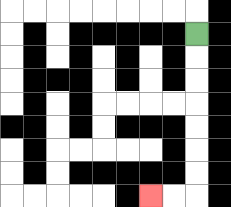{'start': '[8, 1]', 'end': '[6, 8]', 'path_directions': 'D,D,D,D,D,D,D,L,L', 'path_coordinates': '[[8, 1], [8, 2], [8, 3], [8, 4], [8, 5], [8, 6], [8, 7], [8, 8], [7, 8], [6, 8]]'}